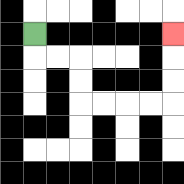{'start': '[1, 1]', 'end': '[7, 1]', 'path_directions': 'D,R,R,D,D,R,R,R,R,U,U,U', 'path_coordinates': '[[1, 1], [1, 2], [2, 2], [3, 2], [3, 3], [3, 4], [4, 4], [5, 4], [6, 4], [7, 4], [7, 3], [7, 2], [7, 1]]'}